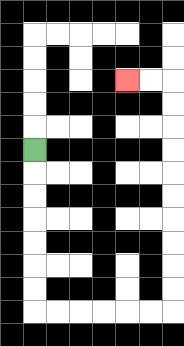{'start': '[1, 6]', 'end': '[5, 3]', 'path_directions': 'D,D,D,D,D,D,D,R,R,R,R,R,R,U,U,U,U,U,U,U,U,U,U,L,L', 'path_coordinates': '[[1, 6], [1, 7], [1, 8], [1, 9], [1, 10], [1, 11], [1, 12], [1, 13], [2, 13], [3, 13], [4, 13], [5, 13], [6, 13], [7, 13], [7, 12], [7, 11], [7, 10], [7, 9], [7, 8], [7, 7], [7, 6], [7, 5], [7, 4], [7, 3], [6, 3], [5, 3]]'}